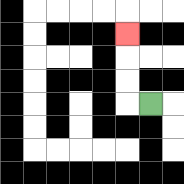{'start': '[6, 4]', 'end': '[5, 1]', 'path_directions': 'L,U,U,U', 'path_coordinates': '[[6, 4], [5, 4], [5, 3], [5, 2], [5, 1]]'}